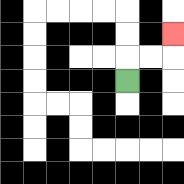{'start': '[5, 3]', 'end': '[7, 1]', 'path_directions': 'U,R,R,U', 'path_coordinates': '[[5, 3], [5, 2], [6, 2], [7, 2], [7, 1]]'}